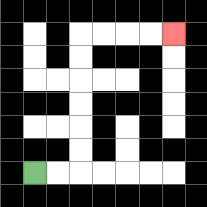{'start': '[1, 7]', 'end': '[7, 1]', 'path_directions': 'R,R,U,U,U,U,U,U,R,R,R,R', 'path_coordinates': '[[1, 7], [2, 7], [3, 7], [3, 6], [3, 5], [3, 4], [3, 3], [3, 2], [3, 1], [4, 1], [5, 1], [6, 1], [7, 1]]'}